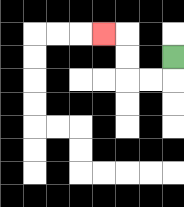{'start': '[7, 2]', 'end': '[4, 1]', 'path_directions': 'D,L,L,U,U,L', 'path_coordinates': '[[7, 2], [7, 3], [6, 3], [5, 3], [5, 2], [5, 1], [4, 1]]'}